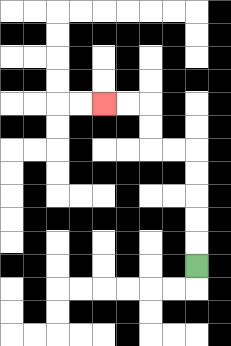{'start': '[8, 11]', 'end': '[4, 4]', 'path_directions': 'U,U,U,U,U,L,L,U,U,L,L', 'path_coordinates': '[[8, 11], [8, 10], [8, 9], [8, 8], [8, 7], [8, 6], [7, 6], [6, 6], [6, 5], [6, 4], [5, 4], [4, 4]]'}